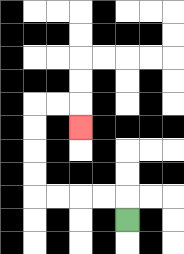{'start': '[5, 9]', 'end': '[3, 5]', 'path_directions': 'U,L,L,L,L,U,U,U,U,R,R,D', 'path_coordinates': '[[5, 9], [5, 8], [4, 8], [3, 8], [2, 8], [1, 8], [1, 7], [1, 6], [1, 5], [1, 4], [2, 4], [3, 4], [3, 5]]'}